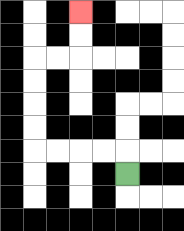{'start': '[5, 7]', 'end': '[3, 0]', 'path_directions': 'U,L,L,L,L,U,U,U,U,R,R,U,U', 'path_coordinates': '[[5, 7], [5, 6], [4, 6], [3, 6], [2, 6], [1, 6], [1, 5], [1, 4], [1, 3], [1, 2], [2, 2], [3, 2], [3, 1], [3, 0]]'}